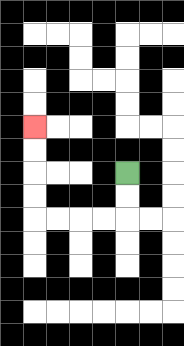{'start': '[5, 7]', 'end': '[1, 5]', 'path_directions': 'D,D,L,L,L,L,U,U,U,U', 'path_coordinates': '[[5, 7], [5, 8], [5, 9], [4, 9], [3, 9], [2, 9], [1, 9], [1, 8], [1, 7], [1, 6], [1, 5]]'}